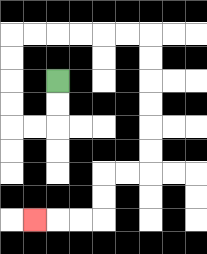{'start': '[2, 3]', 'end': '[1, 9]', 'path_directions': 'D,D,L,L,U,U,U,U,R,R,R,R,R,R,D,D,D,D,D,D,L,L,D,D,L,L,L', 'path_coordinates': '[[2, 3], [2, 4], [2, 5], [1, 5], [0, 5], [0, 4], [0, 3], [0, 2], [0, 1], [1, 1], [2, 1], [3, 1], [4, 1], [5, 1], [6, 1], [6, 2], [6, 3], [6, 4], [6, 5], [6, 6], [6, 7], [5, 7], [4, 7], [4, 8], [4, 9], [3, 9], [2, 9], [1, 9]]'}